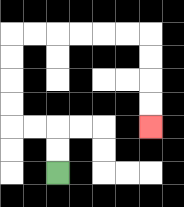{'start': '[2, 7]', 'end': '[6, 5]', 'path_directions': 'U,U,L,L,U,U,U,U,R,R,R,R,R,R,D,D,D,D', 'path_coordinates': '[[2, 7], [2, 6], [2, 5], [1, 5], [0, 5], [0, 4], [0, 3], [0, 2], [0, 1], [1, 1], [2, 1], [3, 1], [4, 1], [5, 1], [6, 1], [6, 2], [6, 3], [6, 4], [6, 5]]'}